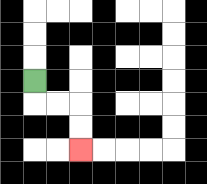{'start': '[1, 3]', 'end': '[3, 6]', 'path_directions': 'D,R,R,D,D', 'path_coordinates': '[[1, 3], [1, 4], [2, 4], [3, 4], [3, 5], [3, 6]]'}